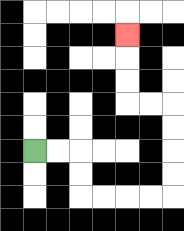{'start': '[1, 6]', 'end': '[5, 1]', 'path_directions': 'R,R,D,D,R,R,R,R,U,U,U,U,L,L,U,U,U', 'path_coordinates': '[[1, 6], [2, 6], [3, 6], [3, 7], [3, 8], [4, 8], [5, 8], [6, 8], [7, 8], [7, 7], [7, 6], [7, 5], [7, 4], [6, 4], [5, 4], [5, 3], [5, 2], [5, 1]]'}